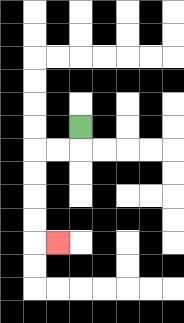{'start': '[3, 5]', 'end': '[2, 10]', 'path_directions': 'D,L,L,D,D,D,D,R', 'path_coordinates': '[[3, 5], [3, 6], [2, 6], [1, 6], [1, 7], [1, 8], [1, 9], [1, 10], [2, 10]]'}